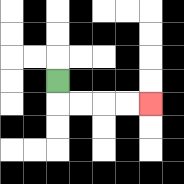{'start': '[2, 3]', 'end': '[6, 4]', 'path_directions': 'D,R,R,R,R', 'path_coordinates': '[[2, 3], [2, 4], [3, 4], [4, 4], [5, 4], [6, 4]]'}